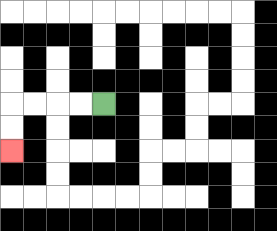{'start': '[4, 4]', 'end': '[0, 6]', 'path_directions': 'L,L,L,L,D,D', 'path_coordinates': '[[4, 4], [3, 4], [2, 4], [1, 4], [0, 4], [0, 5], [0, 6]]'}